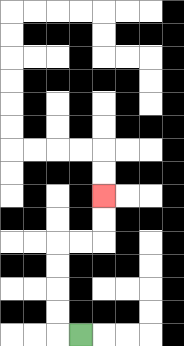{'start': '[3, 14]', 'end': '[4, 8]', 'path_directions': 'L,U,U,U,U,R,R,U,U', 'path_coordinates': '[[3, 14], [2, 14], [2, 13], [2, 12], [2, 11], [2, 10], [3, 10], [4, 10], [4, 9], [4, 8]]'}